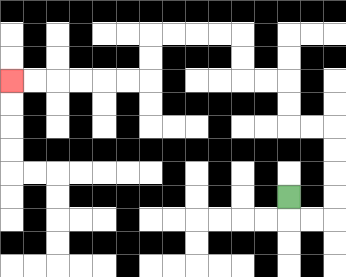{'start': '[12, 8]', 'end': '[0, 3]', 'path_directions': 'D,R,R,U,U,U,U,L,L,U,U,L,L,U,U,L,L,L,L,D,D,L,L,L,L,L,L', 'path_coordinates': '[[12, 8], [12, 9], [13, 9], [14, 9], [14, 8], [14, 7], [14, 6], [14, 5], [13, 5], [12, 5], [12, 4], [12, 3], [11, 3], [10, 3], [10, 2], [10, 1], [9, 1], [8, 1], [7, 1], [6, 1], [6, 2], [6, 3], [5, 3], [4, 3], [3, 3], [2, 3], [1, 3], [0, 3]]'}